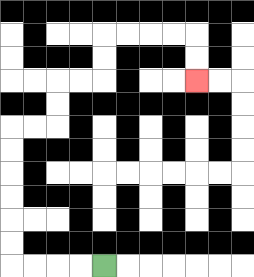{'start': '[4, 11]', 'end': '[8, 3]', 'path_directions': 'L,L,L,L,U,U,U,U,U,U,R,R,U,U,R,R,U,U,R,R,R,R,D,D', 'path_coordinates': '[[4, 11], [3, 11], [2, 11], [1, 11], [0, 11], [0, 10], [0, 9], [0, 8], [0, 7], [0, 6], [0, 5], [1, 5], [2, 5], [2, 4], [2, 3], [3, 3], [4, 3], [4, 2], [4, 1], [5, 1], [6, 1], [7, 1], [8, 1], [8, 2], [8, 3]]'}